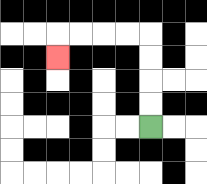{'start': '[6, 5]', 'end': '[2, 2]', 'path_directions': 'U,U,U,U,L,L,L,L,D', 'path_coordinates': '[[6, 5], [6, 4], [6, 3], [6, 2], [6, 1], [5, 1], [4, 1], [3, 1], [2, 1], [2, 2]]'}